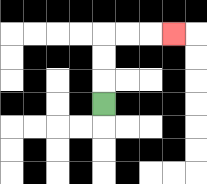{'start': '[4, 4]', 'end': '[7, 1]', 'path_directions': 'U,U,U,R,R,R', 'path_coordinates': '[[4, 4], [4, 3], [4, 2], [4, 1], [5, 1], [6, 1], [7, 1]]'}